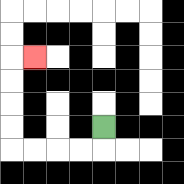{'start': '[4, 5]', 'end': '[1, 2]', 'path_directions': 'D,L,L,L,L,U,U,U,U,R', 'path_coordinates': '[[4, 5], [4, 6], [3, 6], [2, 6], [1, 6], [0, 6], [0, 5], [0, 4], [0, 3], [0, 2], [1, 2]]'}